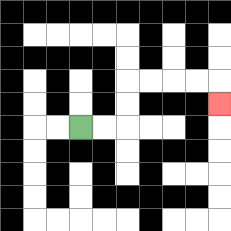{'start': '[3, 5]', 'end': '[9, 4]', 'path_directions': 'R,R,U,U,R,R,R,R,D', 'path_coordinates': '[[3, 5], [4, 5], [5, 5], [5, 4], [5, 3], [6, 3], [7, 3], [8, 3], [9, 3], [9, 4]]'}